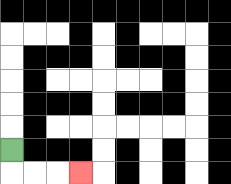{'start': '[0, 6]', 'end': '[3, 7]', 'path_directions': 'D,R,R,R', 'path_coordinates': '[[0, 6], [0, 7], [1, 7], [2, 7], [3, 7]]'}